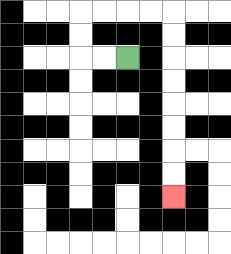{'start': '[5, 2]', 'end': '[7, 8]', 'path_directions': 'L,L,U,U,R,R,R,R,D,D,D,D,D,D,D,D', 'path_coordinates': '[[5, 2], [4, 2], [3, 2], [3, 1], [3, 0], [4, 0], [5, 0], [6, 0], [7, 0], [7, 1], [7, 2], [7, 3], [7, 4], [7, 5], [7, 6], [7, 7], [7, 8]]'}